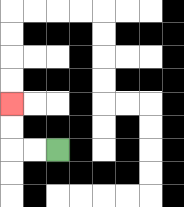{'start': '[2, 6]', 'end': '[0, 4]', 'path_directions': 'L,L,U,U', 'path_coordinates': '[[2, 6], [1, 6], [0, 6], [0, 5], [0, 4]]'}